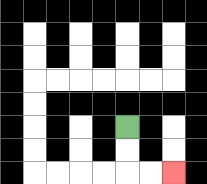{'start': '[5, 5]', 'end': '[7, 7]', 'path_directions': 'D,D,R,R', 'path_coordinates': '[[5, 5], [5, 6], [5, 7], [6, 7], [7, 7]]'}